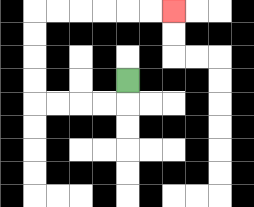{'start': '[5, 3]', 'end': '[7, 0]', 'path_directions': 'D,L,L,L,L,U,U,U,U,R,R,R,R,R,R', 'path_coordinates': '[[5, 3], [5, 4], [4, 4], [3, 4], [2, 4], [1, 4], [1, 3], [1, 2], [1, 1], [1, 0], [2, 0], [3, 0], [4, 0], [5, 0], [6, 0], [7, 0]]'}